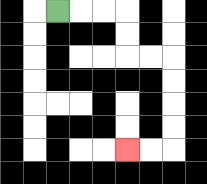{'start': '[2, 0]', 'end': '[5, 6]', 'path_directions': 'R,R,R,D,D,R,R,D,D,D,D,L,L', 'path_coordinates': '[[2, 0], [3, 0], [4, 0], [5, 0], [5, 1], [5, 2], [6, 2], [7, 2], [7, 3], [7, 4], [7, 5], [7, 6], [6, 6], [5, 6]]'}